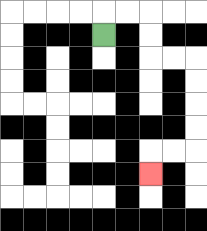{'start': '[4, 1]', 'end': '[6, 7]', 'path_directions': 'U,R,R,D,D,R,R,D,D,D,D,L,L,D', 'path_coordinates': '[[4, 1], [4, 0], [5, 0], [6, 0], [6, 1], [6, 2], [7, 2], [8, 2], [8, 3], [8, 4], [8, 5], [8, 6], [7, 6], [6, 6], [6, 7]]'}